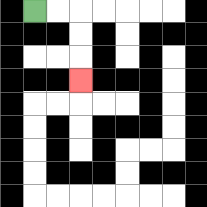{'start': '[1, 0]', 'end': '[3, 3]', 'path_directions': 'R,R,D,D,D', 'path_coordinates': '[[1, 0], [2, 0], [3, 0], [3, 1], [3, 2], [3, 3]]'}